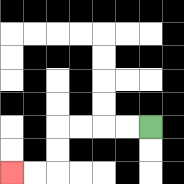{'start': '[6, 5]', 'end': '[0, 7]', 'path_directions': 'L,L,L,L,D,D,L,L', 'path_coordinates': '[[6, 5], [5, 5], [4, 5], [3, 5], [2, 5], [2, 6], [2, 7], [1, 7], [0, 7]]'}